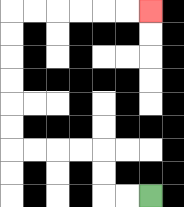{'start': '[6, 8]', 'end': '[6, 0]', 'path_directions': 'L,L,U,U,L,L,L,L,U,U,U,U,U,U,R,R,R,R,R,R', 'path_coordinates': '[[6, 8], [5, 8], [4, 8], [4, 7], [4, 6], [3, 6], [2, 6], [1, 6], [0, 6], [0, 5], [0, 4], [0, 3], [0, 2], [0, 1], [0, 0], [1, 0], [2, 0], [3, 0], [4, 0], [5, 0], [6, 0]]'}